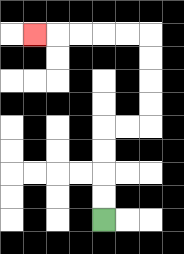{'start': '[4, 9]', 'end': '[1, 1]', 'path_directions': 'U,U,U,U,R,R,U,U,U,U,L,L,L,L,L', 'path_coordinates': '[[4, 9], [4, 8], [4, 7], [4, 6], [4, 5], [5, 5], [6, 5], [6, 4], [6, 3], [6, 2], [6, 1], [5, 1], [4, 1], [3, 1], [2, 1], [1, 1]]'}